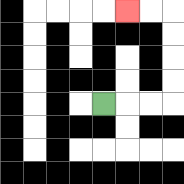{'start': '[4, 4]', 'end': '[5, 0]', 'path_directions': 'R,R,R,U,U,U,U,L,L', 'path_coordinates': '[[4, 4], [5, 4], [6, 4], [7, 4], [7, 3], [7, 2], [7, 1], [7, 0], [6, 0], [5, 0]]'}